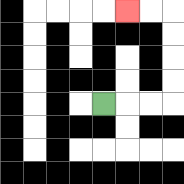{'start': '[4, 4]', 'end': '[5, 0]', 'path_directions': 'R,R,R,U,U,U,U,L,L', 'path_coordinates': '[[4, 4], [5, 4], [6, 4], [7, 4], [7, 3], [7, 2], [7, 1], [7, 0], [6, 0], [5, 0]]'}